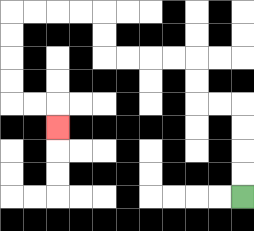{'start': '[10, 8]', 'end': '[2, 5]', 'path_directions': 'U,U,U,U,L,L,U,U,L,L,L,L,U,U,L,L,L,L,D,D,D,D,R,R,D', 'path_coordinates': '[[10, 8], [10, 7], [10, 6], [10, 5], [10, 4], [9, 4], [8, 4], [8, 3], [8, 2], [7, 2], [6, 2], [5, 2], [4, 2], [4, 1], [4, 0], [3, 0], [2, 0], [1, 0], [0, 0], [0, 1], [0, 2], [0, 3], [0, 4], [1, 4], [2, 4], [2, 5]]'}